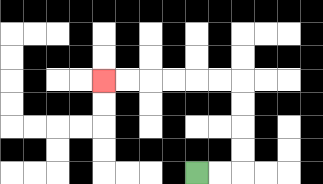{'start': '[8, 7]', 'end': '[4, 3]', 'path_directions': 'R,R,U,U,U,U,L,L,L,L,L,L', 'path_coordinates': '[[8, 7], [9, 7], [10, 7], [10, 6], [10, 5], [10, 4], [10, 3], [9, 3], [8, 3], [7, 3], [6, 3], [5, 3], [4, 3]]'}